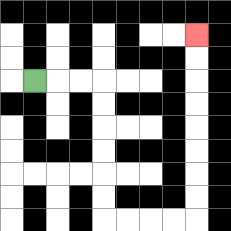{'start': '[1, 3]', 'end': '[8, 1]', 'path_directions': 'R,R,R,D,D,D,D,D,D,R,R,R,R,U,U,U,U,U,U,U,U', 'path_coordinates': '[[1, 3], [2, 3], [3, 3], [4, 3], [4, 4], [4, 5], [4, 6], [4, 7], [4, 8], [4, 9], [5, 9], [6, 9], [7, 9], [8, 9], [8, 8], [8, 7], [8, 6], [8, 5], [8, 4], [8, 3], [8, 2], [8, 1]]'}